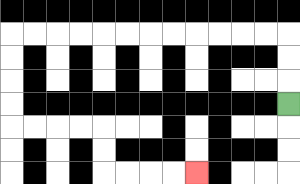{'start': '[12, 4]', 'end': '[8, 7]', 'path_directions': 'U,U,U,L,L,L,L,L,L,L,L,L,L,L,L,D,D,D,D,R,R,R,R,D,D,R,R,R,R', 'path_coordinates': '[[12, 4], [12, 3], [12, 2], [12, 1], [11, 1], [10, 1], [9, 1], [8, 1], [7, 1], [6, 1], [5, 1], [4, 1], [3, 1], [2, 1], [1, 1], [0, 1], [0, 2], [0, 3], [0, 4], [0, 5], [1, 5], [2, 5], [3, 5], [4, 5], [4, 6], [4, 7], [5, 7], [6, 7], [7, 7], [8, 7]]'}